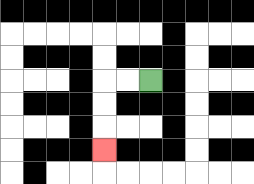{'start': '[6, 3]', 'end': '[4, 6]', 'path_directions': 'L,L,D,D,D', 'path_coordinates': '[[6, 3], [5, 3], [4, 3], [4, 4], [4, 5], [4, 6]]'}